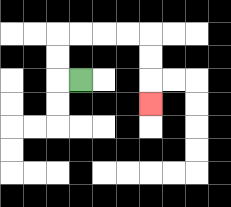{'start': '[3, 3]', 'end': '[6, 4]', 'path_directions': 'L,U,U,R,R,R,R,D,D,D', 'path_coordinates': '[[3, 3], [2, 3], [2, 2], [2, 1], [3, 1], [4, 1], [5, 1], [6, 1], [6, 2], [6, 3], [6, 4]]'}